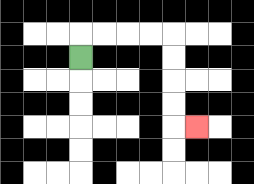{'start': '[3, 2]', 'end': '[8, 5]', 'path_directions': 'U,R,R,R,R,D,D,D,D,R', 'path_coordinates': '[[3, 2], [3, 1], [4, 1], [5, 1], [6, 1], [7, 1], [7, 2], [7, 3], [7, 4], [7, 5], [8, 5]]'}